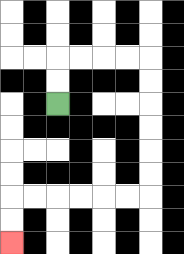{'start': '[2, 4]', 'end': '[0, 10]', 'path_directions': 'U,U,R,R,R,R,D,D,D,D,D,D,L,L,L,L,L,L,D,D', 'path_coordinates': '[[2, 4], [2, 3], [2, 2], [3, 2], [4, 2], [5, 2], [6, 2], [6, 3], [6, 4], [6, 5], [6, 6], [6, 7], [6, 8], [5, 8], [4, 8], [3, 8], [2, 8], [1, 8], [0, 8], [0, 9], [0, 10]]'}